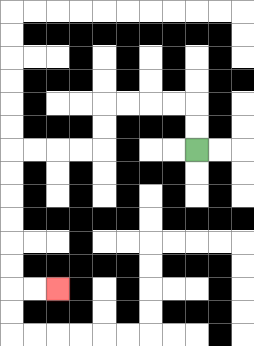{'start': '[8, 6]', 'end': '[2, 12]', 'path_directions': 'U,U,L,L,L,L,D,D,L,L,L,L,D,D,D,D,D,D,R,R', 'path_coordinates': '[[8, 6], [8, 5], [8, 4], [7, 4], [6, 4], [5, 4], [4, 4], [4, 5], [4, 6], [3, 6], [2, 6], [1, 6], [0, 6], [0, 7], [0, 8], [0, 9], [0, 10], [0, 11], [0, 12], [1, 12], [2, 12]]'}